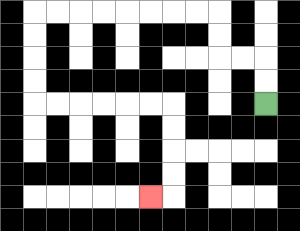{'start': '[11, 4]', 'end': '[6, 8]', 'path_directions': 'U,U,L,L,U,U,L,L,L,L,L,L,L,L,D,D,D,D,R,R,R,R,R,R,D,D,D,D,L', 'path_coordinates': '[[11, 4], [11, 3], [11, 2], [10, 2], [9, 2], [9, 1], [9, 0], [8, 0], [7, 0], [6, 0], [5, 0], [4, 0], [3, 0], [2, 0], [1, 0], [1, 1], [1, 2], [1, 3], [1, 4], [2, 4], [3, 4], [4, 4], [5, 4], [6, 4], [7, 4], [7, 5], [7, 6], [7, 7], [7, 8], [6, 8]]'}